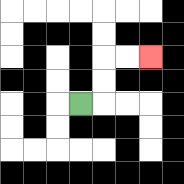{'start': '[3, 4]', 'end': '[6, 2]', 'path_directions': 'R,U,U,R,R', 'path_coordinates': '[[3, 4], [4, 4], [4, 3], [4, 2], [5, 2], [6, 2]]'}